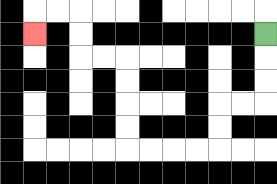{'start': '[11, 1]', 'end': '[1, 1]', 'path_directions': 'D,D,D,L,L,D,D,L,L,L,L,U,U,U,U,L,L,U,U,L,L,D', 'path_coordinates': '[[11, 1], [11, 2], [11, 3], [11, 4], [10, 4], [9, 4], [9, 5], [9, 6], [8, 6], [7, 6], [6, 6], [5, 6], [5, 5], [5, 4], [5, 3], [5, 2], [4, 2], [3, 2], [3, 1], [3, 0], [2, 0], [1, 0], [1, 1]]'}